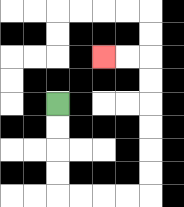{'start': '[2, 4]', 'end': '[4, 2]', 'path_directions': 'D,D,D,D,R,R,R,R,U,U,U,U,U,U,L,L', 'path_coordinates': '[[2, 4], [2, 5], [2, 6], [2, 7], [2, 8], [3, 8], [4, 8], [5, 8], [6, 8], [6, 7], [6, 6], [6, 5], [6, 4], [6, 3], [6, 2], [5, 2], [4, 2]]'}